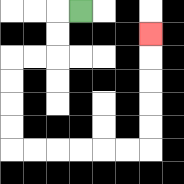{'start': '[3, 0]', 'end': '[6, 1]', 'path_directions': 'L,D,D,L,L,D,D,D,D,R,R,R,R,R,R,U,U,U,U,U', 'path_coordinates': '[[3, 0], [2, 0], [2, 1], [2, 2], [1, 2], [0, 2], [0, 3], [0, 4], [0, 5], [0, 6], [1, 6], [2, 6], [3, 6], [4, 6], [5, 6], [6, 6], [6, 5], [6, 4], [6, 3], [6, 2], [6, 1]]'}